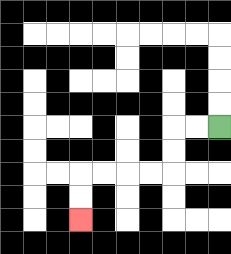{'start': '[9, 5]', 'end': '[3, 9]', 'path_directions': 'L,L,D,D,L,L,L,L,D,D', 'path_coordinates': '[[9, 5], [8, 5], [7, 5], [7, 6], [7, 7], [6, 7], [5, 7], [4, 7], [3, 7], [3, 8], [3, 9]]'}